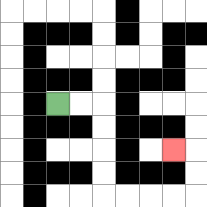{'start': '[2, 4]', 'end': '[7, 6]', 'path_directions': 'R,R,D,D,D,D,R,R,R,R,U,U,L', 'path_coordinates': '[[2, 4], [3, 4], [4, 4], [4, 5], [4, 6], [4, 7], [4, 8], [5, 8], [6, 8], [7, 8], [8, 8], [8, 7], [8, 6], [7, 6]]'}